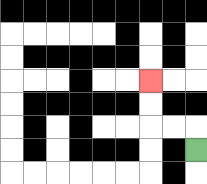{'start': '[8, 6]', 'end': '[6, 3]', 'path_directions': 'U,L,L,U,U', 'path_coordinates': '[[8, 6], [8, 5], [7, 5], [6, 5], [6, 4], [6, 3]]'}